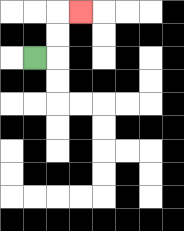{'start': '[1, 2]', 'end': '[3, 0]', 'path_directions': 'R,U,U,R', 'path_coordinates': '[[1, 2], [2, 2], [2, 1], [2, 0], [3, 0]]'}